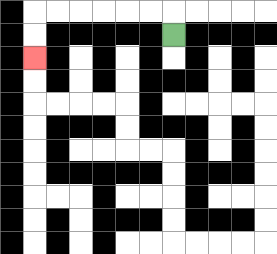{'start': '[7, 1]', 'end': '[1, 2]', 'path_directions': 'U,L,L,L,L,L,L,D,D', 'path_coordinates': '[[7, 1], [7, 0], [6, 0], [5, 0], [4, 0], [3, 0], [2, 0], [1, 0], [1, 1], [1, 2]]'}